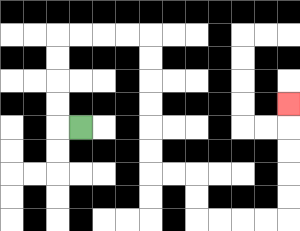{'start': '[3, 5]', 'end': '[12, 4]', 'path_directions': 'L,U,U,U,U,R,R,R,R,D,D,D,D,D,D,R,R,D,D,R,R,R,R,U,U,U,U,U', 'path_coordinates': '[[3, 5], [2, 5], [2, 4], [2, 3], [2, 2], [2, 1], [3, 1], [4, 1], [5, 1], [6, 1], [6, 2], [6, 3], [6, 4], [6, 5], [6, 6], [6, 7], [7, 7], [8, 7], [8, 8], [8, 9], [9, 9], [10, 9], [11, 9], [12, 9], [12, 8], [12, 7], [12, 6], [12, 5], [12, 4]]'}